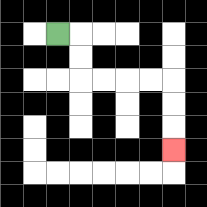{'start': '[2, 1]', 'end': '[7, 6]', 'path_directions': 'R,D,D,R,R,R,R,D,D,D', 'path_coordinates': '[[2, 1], [3, 1], [3, 2], [3, 3], [4, 3], [5, 3], [6, 3], [7, 3], [7, 4], [7, 5], [7, 6]]'}